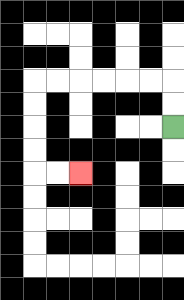{'start': '[7, 5]', 'end': '[3, 7]', 'path_directions': 'U,U,L,L,L,L,L,L,D,D,D,D,R,R', 'path_coordinates': '[[7, 5], [7, 4], [7, 3], [6, 3], [5, 3], [4, 3], [3, 3], [2, 3], [1, 3], [1, 4], [1, 5], [1, 6], [1, 7], [2, 7], [3, 7]]'}